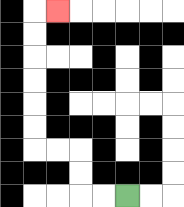{'start': '[5, 8]', 'end': '[2, 0]', 'path_directions': 'L,L,U,U,L,L,U,U,U,U,U,U,R', 'path_coordinates': '[[5, 8], [4, 8], [3, 8], [3, 7], [3, 6], [2, 6], [1, 6], [1, 5], [1, 4], [1, 3], [1, 2], [1, 1], [1, 0], [2, 0]]'}